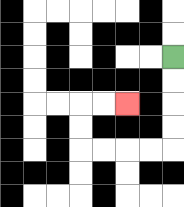{'start': '[7, 2]', 'end': '[5, 4]', 'path_directions': 'D,D,D,D,L,L,L,L,U,U,R,R', 'path_coordinates': '[[7, 2], [7, 3], [7, 4], [7, 5], [7, 6], [6, 6], [5, 6], [4, 6], [3, 6], [3, 5], [3, 4], [4, 4], [5, 4]]'}